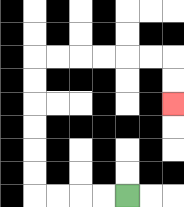{'start': '[5, 8]', 'end': '[7, 4]', 'path_directions': 'L,L,L,L,U,U,U,U,U,U,R,R,R,R,R,R,D,D', 'path_coordinates': '[[5, 8], [4, 8], [3, 8], [2, 8], [1, 8], [1, 7], [1, 6], [1, 5], [1, 4], [1, 3], [1, 2], [2, 2], [3, 2], [4, 2], [5, 2], [6, 2], [7, 2], [7, 3], [7, 4]]'}